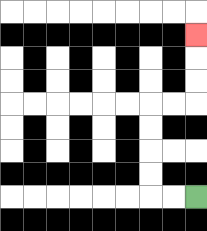{'start': '[8, 8]', 'end': '[8, 1]', 'path_directions': 'L,L,U,U,U,U,R,R,U,U,U', 'path_coordinates': '[[8, 8], [7, 8], [6, 8], [6, 7], [6, 6], [6, 5], [6, 4], [7, 4], [8, 4], [8, 3], [8, 2], [8, 1]]'}